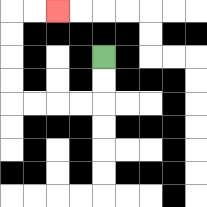{'start': '[4, 2]', 'end': '[2, 0]', 'path_directions': 'D,D,L,L,L,L,U,U,U,U,R,R', 'path_coordinates': '[[4, 2], [4, 3], [4, 4], [3, 4], [2, 4], [1, 4], [0, 4], [0, 3], [0, 2], [0, 1], [0, 0], [1, 0], [2, 0]]'}